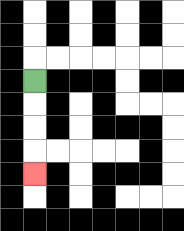{'start': '[1, 3]', 'end': '[1, 7]', 'path_directions': 'D,D,D,D', 'path_coordinates': '[[1, 3], [1, 4], [1, 5], [1, 6], [1, 7]]'}